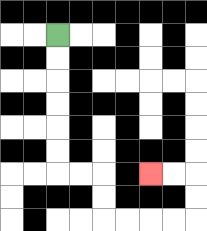{'start': '[2, 1]', 'end': '[6, 7]', 'path_directions': 'D,D,D,D,D,D,R,R,D,D,R,R,R,R,U,U,L,L', 'path_coordinates': '[[2, 1], [2, 2], [2, 3], [2, 4], [2, 5], [2, 6], [2, 7], [3, 7], [4, 7], [4, 8], [4, 9], [5, 9], [6, 9], [7, 9], [8, 9], [8, 8], [8, 7], [7, 7], [6, 7]]'}